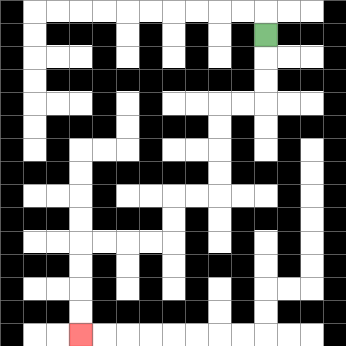{'start': '[11, 1]', 'end': '[3, 14]', 'path_directions': 'D,D,D,L,L,D,D,D,D,L,L,D,D,L,L,L,L,D,D,D,D', 'path_coordinates': '[[11, 1], [11, 2], [11, 3], [11, 4], [10, 4], [9, 4], [9, 5], [9, 6], [9, 7], [9, 8], [8, 8], [7, 8], [7, 9], [7, 10], [6, 10], [5, 10], [4, 10], [3, 10], [3, 11], [3, 12], [3, 13], [3, 14]]'}